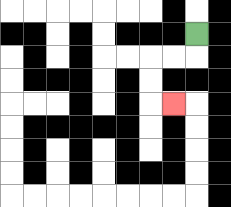{'start': '[8, 1]', 'end': '[7, 4]', 'path_directions': 'D,L,L,D,D,R', 'path_coordinates': '[[8, 1], [8, 2], [7, 2], [6, 2], [6, 3], [6, 4], [7, 4]]'}